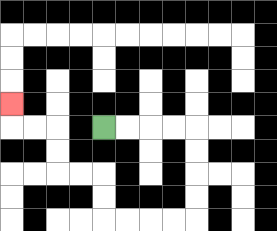{'start': '[4, 5]', 'end': '[0, 4]', 'path_directions': 'R,R,R,R,D,D,D,D,L,L,L,L,U,U,L,L,U,U,L,L,U', 'path_coordinates': '[[4, 5], [5, 5], [6, 5], [7, 5], [8, 5], [8, 6], [8, 7], [8, 8], [8, 9], [7, 9], [6, 9], [5, 9], [4, 9], [4, 8], [4, 7], [3, 7], [2, 7], [2, 6], [2, 5], [1, 5], [0, 5], [0, 4]]'}